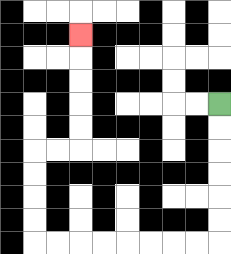{'start': '[9, 4]', 'end': '[3, 1]', 'path_directions': 'D,D,D,D,D,D,L,L,L,L,L,L,L,L,U,U,U,U,R,R,U,U,U,U,U', 'path_coordinates': '[[9, 4], [9, 5], [9, 6], [9, 7], [9, 8], [9, 9], [9, 10], [8, 10], [7, 10], [6, 10], [5, 10], [4, 10], [3, 10], [2, 10], [1, 10], [1, 9], [1, 8], [1, 7], [1, 6], [2, 6], [3, 6], [3, 5], [3, 4], [3, 3], [3, 2], [3, 1]]'}